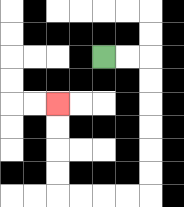{'start': '[4, 2]', 'end': '[2, 4]', 'path_directions': 'R,R,D,D,D,D,D,D,L,L,L,L,U,U,U,U', 'path_coordinates': '[[4, 2], [5, 2], [6, 2], [6, 3], [6, 4], [6, 5], [6, 6], [6, 7], [6, 8], [5, 8], [4, 8], [3, 8], [2, 8], [2, 7], [2, 6], [2, 5], [2, 4]]'}